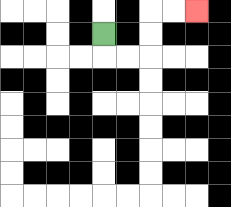{'start': '[4, 1]', 'end': '[8, 0]', 'path_directions': 'D,R,R,U,U,R,R', 'path_coordinates': '[[4, 1], [4, 2], [5, 2], [6, 2], [6, 1], [6, 0], [7, 0], [8, 0]]'}